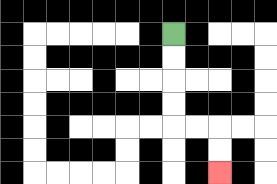{'start': '[7, 1]', 'end': '[9, 7]', 'path_directions': 'D,D,D,D,R,R,D,D', 'path_coordinates': '[[7, 1], [7, 2], [7, 3], [7, 4], [7, 5], [8, 5], [9, 5], [9, 6], [9, 7]]'}